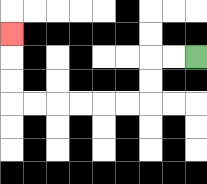{'start': '[8, 2]', 'end': '[0, 1]', 'path_directions': 'L,L,D,D,L,L,L,L,L,L,U,U,U', 'path_coordinates': '[[8, 2], [7, 2], [6, 2], [6, 3], [6, 4], [5, 4], [4, 4], [3, 4], [2, 4], [1, 4], [0, 4], [0, 3], [0, 2], [0, 1]]'}